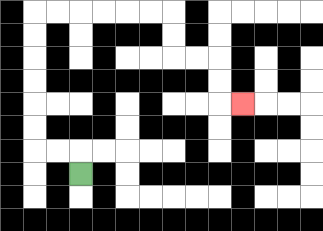{'start': '[3, 7]', 'end': '[10, 4]', 'path_directions': 'U,L,L,U,U,U,U,U,U,R,R,R,R,R,R,D,D,R,R,D,D,R', 'path_coordinates': '[[3, 7], [3, 6], [2, 6], [1, 6], [1, 5], [1, 4], [1, 3], [1, 2], [1, 1], [1, 0], [2, 0], [3, 0], [4, 0], [5, 0], [6, 0], [7, 0], [7, 1], [7, 2], [8, 2], [9, 2], [9, 3], [9, 4], [10, 4]]'}